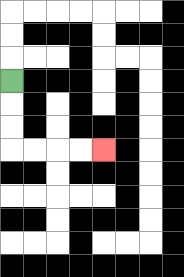{'start': '[0, 3]', 'end': '[4, 6]', 'path_directions': 'D,D,D,R,R,R,R', 'path_coordinates': '[[0, 3], [0, 4], [0, 5], [0, 6], [1, 6], [2, 6], [3, 6], [4, 6]]'}